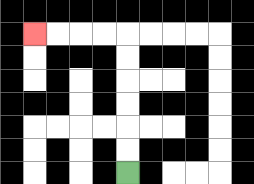{'start': '[5, 7]', 'end': '[1, 1]', 'path_directions': 'U,U,U,U,U,U,L,L,L,L', 'path_coordinates': '[[5, 7], [5, 6], [5, 5], [5, 4], [5, 3], [5, 2], [5, 1], [4, 1], [3, 1], [2, 1], [1, 1]]'}